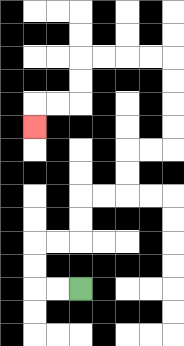{'start': '[3, 12]', 'end': '[1, 5]', 'path_directions': 'L,L,U,U,R,R,U,U,R,R,U,U,R,R,U,U,U,U,L,L,L,L,D,D,L,L,D', 'path_coordinates': '[[3, 12], [2, 12], [1, 12], [1, 11], [1, 10], [2, 10], [3, 10], [3, 9], [3, 8], [4, 8], [5, 8], [5, 7], [5, 6], [6, 6], [7, 6], [7, 5], [7, 4], [7, 3], [7, 2], [6, 2], [5, 2], [4, 2], [3, 2], [3, 3], [3, 4], [2, 4], [1, 4], [1, 5]]'}